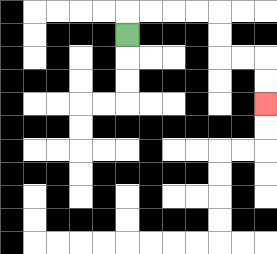{'start': '[5, 1]', 'end': '[11, 4]', 'path_directions': 'U,R,R,R,R,D,D,R,R,D,D', 'path_coordinates': '[[5, 1], [5, 0], [6, 0], [7, 0], [8, 0], [9, 0], [9, 1], [9, 2], [10, 2], [11, 2], [11, 3], [11, 4]]'}